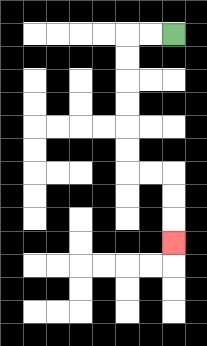{'start': '[7, 1]', 'end': '[7, 10]', 'path_directions': 'L,L,D,D,D,D,D,D,R,R,D,D,D', 'path_coordinates': '[[7, 1], [6, 1], [5, 1], [5, 2], [5, 3], [5, 4], [5, 5], [5, 6], [5, 7], [6, 7], [7, 7], [7, 8], [7, 9], [7, 10]]'}